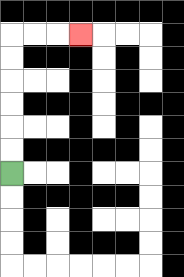{'start': '[0, 7]', 'end': '[3, 1]', 'path_directions': 'U,U,U,U,U,U,R,R,R', 'path_coordinates': '[[0, 7], [0, 6], [0, 5], [0, 4], [0, 3], [0, 2], [0, 1], [1, 1], [2, 1], [3, 1]]'}